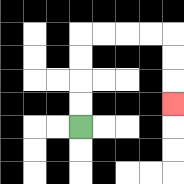{'start': '[3, 5]', 'end': '[7, 4]', 'path_directions': 'U,U,U,U,R,R,R,R,D,D,D', 'path_coordinates': '[[3, 5], [3, 4], [3, 3], [3, 2], [3, 1], [4, 1], [5, 1], [6, 1], [7, 1], [7, 2], [7, 3], [7, 4]]'}